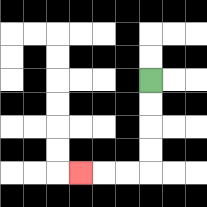{'start': '[6, 3]', 'end': '[3, 7]', 'path_directions': 'D,D,D,D,L,L,L', 'path_coordinates': '[[6, 3], [6, 4], [6, 5], [6, 6], [6, 7], [5, 7], [4, 7], [3, 7]]'}